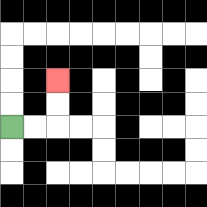{'start': '[0, 5]', 'end': '[2, 3]', 'path_directions': 'R,R,U,U', 'path_coordinates': '[[0, 5], [1, 5], [2, 5], [2, 4], [2, 3]]'}